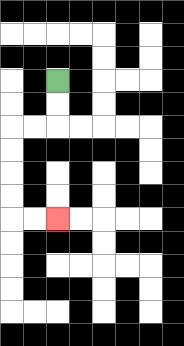{'start': '[2, 3]', 'end': '[2, 9]', 'path_directions': 'D,D,L,L,D,D,D,D,R,R', 'path_coordinates': '[[2, 3], [2, 4], [2, 5], [1, 5], [0, 5], [0, 6], [0, 7], [0, 8], [0, 9], [1, 9], [2, 9]]'}